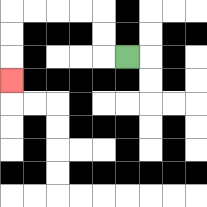{'start': '[5, 2]', 'end': '[0, 3]', 'path_directions': 'L,U,U,L,L,L,L,D,D,D', 'path_coordinates': '[[5, 2], [4, 2], [4, 1], [4, 0], [3, 0], [2, 0], [1, 0], [0, 0], [0, 1], [0, 2], [0, 3]]'}